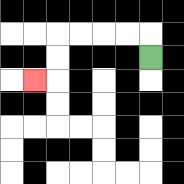{'start': '[6, 2]', 'end': '[1, 3]', 'path_directions': 'U,L,L,L,L,D,D,L', 'path_coordinates': '[[6, 2], [6, 1], [5, 1], [4, 1], [3, 1], [2, 1], [2, 2], [2, 3], [1, 3]]'}